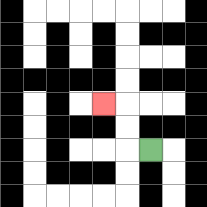{'start': '[6, 6]', 'end': '[4, 4]', 'path_directions': 'L,U,U,L', 'path_coordinates': '[[6, 6], [5, 6], [5, 5], [5, 4], [4, 4]]'}